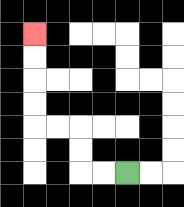{'start': '[5, 7]', 'end': '[1, 1]', 'path_directions': 'L,L,U,U,L,L,U,U,U,U', 'path_coordinates': '[[5, 7], [4, 7], [3, 7], [3, 6], [3, 5], [2, 5], [1, 5], [1, 4], [1, 3], [1, 2], [1, 1]]'}